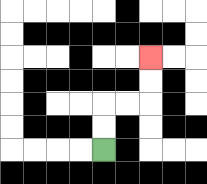{'start': '[4, 6]', 'end': '[6, 2]', 'path_directions': 'U,U,R,R,U,U', 'path_coordinates': '[[4, 6], [4, 5], [4, 4], [5, 4], [6, 4], [6, 3], [6, 2]]'}